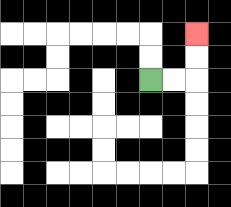{'start': '[6, 3]', 'end': '[8, 1]', 'path_directions': 'R,R,U,U', 'path_coordinates': '[[6, 3], [7, 3], [8, 3], [8, 2], [8, 1]]'}